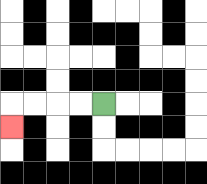{'start': '[4, 4]', 'end': '[0, 5]', 'path_directions': 'L,L,L,L,D', 'path_coordinates': '[[4, 4], [3, 4], [2, 4], [1, 4], [0, 4], [0, 5]]'}